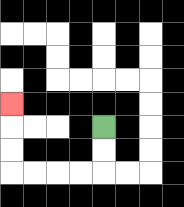{'start': '[4, 5]', 'end': '[0, 4]', 'path_directions': 'D,D,L,L,L,L,U,U,U', 'path_coordinates': '[[4, 5], [4, 6], [4, 7], [3, 7], [2, 7], [1, 7], [0, 7], [0, 6], [0, 5], [0, 4]]'}